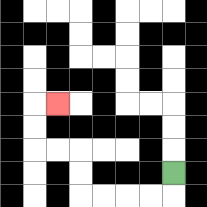{'start': '[7, 7]', 'end': '[2, 4]', 'path_directions': 'D,L,L,L,L,U,U,L,L,U,U,R', 'path_coordinates': '[[7, 7], [7, 8], [6, 8], [5, 8], [4, 8], [3, 8], [3, 7], [3, 6], [2, 6], [1, 6], [1, 5], [1, 4], [2, 4]]'}